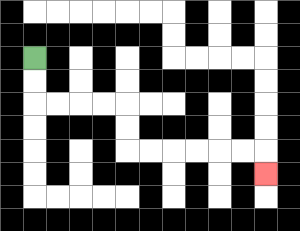{'start': '[1, 2]', 'end': '[11, 7]', 'path_directions': 'D,D,R,R,R,R,D,D,R,R,R,R,R,R,D', 'path_coordinates': '[[1, 2], [1, 3], [1, 4], [2, 4], [3, 4], [4, 4], [5, 4], [5, 5], [5, 6], [6, 6], [7, 6], [8, 6], [9, 6], [10, 6], [11, 6], [11, 7]]'}